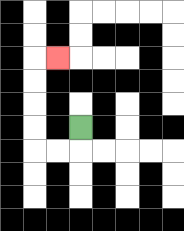{'start': '[3, 5]', 'end': '[2, 2]', 'path_directions': 'D,L,L,U,U,U,U,R', 'path_coordinates': '[[3, 5], [3, 6], [2, 6], [1, 6], [1, 5], [1, 4], [1, 3], [1, 2], [2, 2]]'}